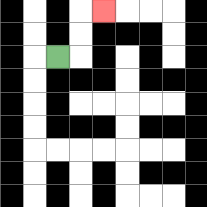{'start': '[2, 2]', 'end': '[4, 0]', 'path_directions': 'R,U,U,R', 'path_coordinates': '[[2, 2], [3, 2], [3, 1], [3, 0], [4, 0]]'}